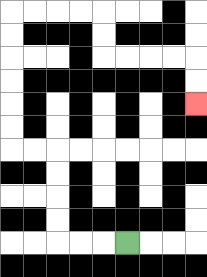{'start': '[5, 10]', 'end': '[8, 4]', 'path_directions': 'L,L,L,U,U,U,U,L,L,U,U,U,U,U,U,R,R,R,R,D,D,R,R,R,R,D,D', 'path_coordinates': '[[5, 10], [4, 10], [3, 10], [2, 10], [2, 9], [2, 8], [2, 7], [2, 6], [1, 6], [0, 6], [0, 5], [0, 4], [0, 3], [0, 2], [0, 1], [0, 0], [1, 0], [2, 0], [3, 0], [4, 0], [4, 1], [4, 2], [5, 2], [6, 2], [7, 2], [8, 2], [8, 3], [8, 4]]'}